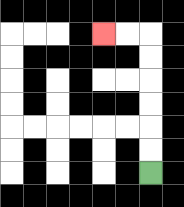{'start': '[6, 7]', 'end': '[4, 1]', 'path_directions': 'U,U,U,U,U,U,L,L', 'path_coordinates': '[[6, 7], [6, 6], [6, 5], [6, 4], [6, 3], [6, 2], [6, 1], [5, 1], [4, 1]]'}